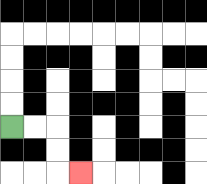{'start': '[0, 5]', 'end': '[3, 7]', 'path_directions': 'R,R,D,D,R', 'path_coordinates': '[[0, 5], [1, 5], [2, 5], [2, 6], [2, 7], [3, 7]]'}